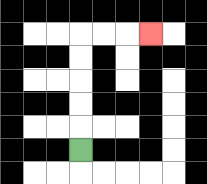{'start': '[3, 6]', 'end': '[6, 1]', 'path_directions': 'U,U,U,U,U,R,R,R', 'path_coordinates': '[[3, 6], [3, 5], [3, 4], [3, 3], [3, 2], [3, 1], [4, 1], [5, 1], [6, 1]]'}